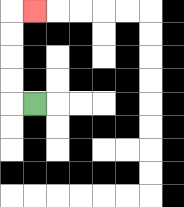{'start': '[1, 4]', 'end': '[1, 0]', 'path_directions': 'L,U,U,U,U,R', 'path_coordinates': '[[1, 4], [0, 4], [0, 3], [0, 2], [0, 1], [0, 0], [1, 0]]'}